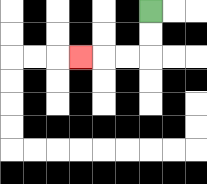{'start': '[6, 0]', 'end': '[3, 2]', 'path_directions': 'D,D,L,L,L', 'path_coordinates': '[[6, 0], [6, 1], [6, 2], [5, 2], [4, 2], [3, 2]]'}